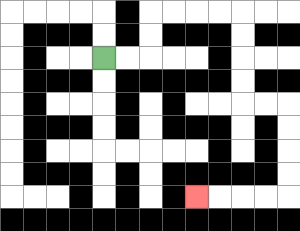{'start': '[4, 2]', 'end': '[8, 8]', 'path_directions': 'R,R,U,U,R,R,R,R,D,D,D,D,R,R,D,D,D,D,L,L,L,L', 'path_coordinates': '[[4, 2], [5, 2], [6, 2], [6, 1], [6, 0], [7, 0], [8, 0], [9, 0], [10, 0], [10, 1], [10, 2], [10, 3], [10, 4], [11, 4], [12, 4], [12, 5], [12, 6], [12, 7], [12, 8], [11, 8], [10, 8], [9, 8], [8, 8]]'}